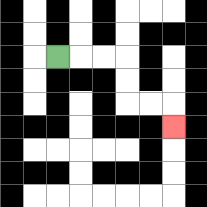{'start': '[2, 2]', 'end': '[7, 5]', 'path_directions': 'R,R,R,D,D,R,R,D', 'path_coordinates': '[[2, 2], [3, 2], [4, 2], [5, 2], [5, 3], [5, 4], [6, 4], [7, 4], [7, 5]]'}